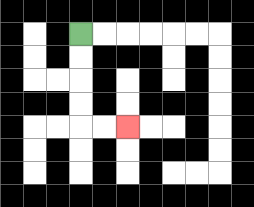{'start': '[3, 1]', 'end': '[5, 5]', 'path_directions': 'D,D,D,D,R,R', 'path_coordinates': '[[3, 1], [3, 2], [3, 3], [3, 4], [3, 5], [4, 5], [5, 5]]'}